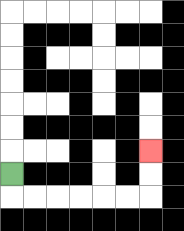{'start': '[0, 7]', 'end': '[6, 6]', 'path_directions': 'D,R,R,R,R,R,R,U,U', 'path_coordinates': '[[0, 7], [0, 8], [1, 8], [2, 8], [3, 8], [4, 8], [5, 8], [6, 8], [6, 7], [6, 6]]'}